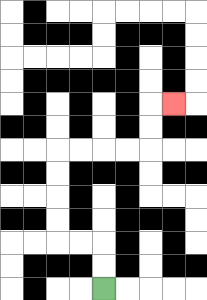{'start': '[4, 12]', 'end': '[7, 4]', 'path_directions': 'U,U,L,L,U,U,U,U,R,R,R,R,U,U,R', 'path_coordinates': '[[4, 12], [4, 11], [4, 10], [3, 10], [2, 10], [2, 9], [2, 8], [2, 7], [2, 6], [3, 6], [4, 6], [5, 6], [6, 6], [6, 5], [6, 4], [7, 4]]'}